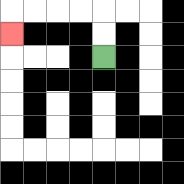{'start': '[4, 2]', 'end': '[0, 1]', 'path_directions': 'U,U,L,L,L,L,D', 'path_coordinates': '[[4, 2], [4, 1], [4, 0], [3, 0], [2, 0], [1, 0], [0, 0], [0, 1]]'}